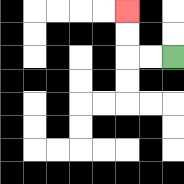{'start': '[7, 2]', 'end': '[5, 0]', 'path_directions': 'L,L,U,U', 'path_coordinates': '[[7, 2], [6, 2], [5, 2], [5, 1], [5, 0]]'}